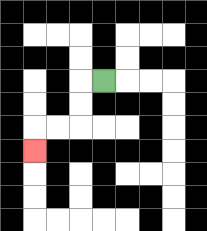{'start': '[4, 3]', 'end': '[1, 6]', 'path_directions': 'L,D,D,L,L,D', 'path_coordinates': '[[4, 3], [3, 3], [3, 4], [3, 5], [2, 5], [1, 5], [1, 6]]'}